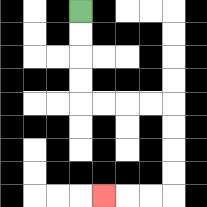{'start': '[3, 0]', 'end': '[4, 8]', 'path_directions': 'D,D,D,D,R,R,R,R,D,D,D,D,L,L,L', 'path_coordinates': '[[3, 0], [3, 1], [3, 2], [3, 3], [3, 4], [4, 4], [5, 4], [6, 4], [7, 4], [7, 5], [7, 6], [7, 7], [7, 8], [6, 8], [5, 8], [4, 8]]'}